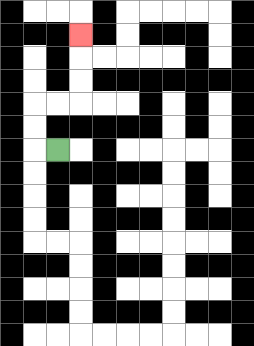{'start': '[2, 6]', 'end': '[3, 1]', 'path_directions': 'L,U,U,R,R,U,U,U', 'path_coordinates': '[[2, 6], [1, 6], [1, 5], [1, 4], [2, 4], [3, 4], [3, 3], [3, 2], [3, 1]]'}